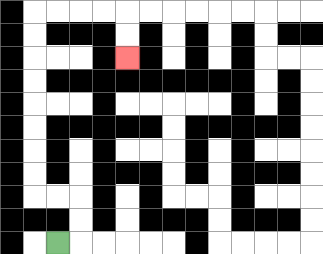{'start': '[2, 10]', 'end': '[5, 2]', 'path_directions': 'R,U,U,L,L,U,U,U,U,U,U,U,U,R,R,R,R,D,D', 'path_coordinates': '[[2, 10], [3, 10], [3, 9], [3, 8], [2, 8], [1, 8], [1, 7], [1, 6], [1, 5], [1, 4], [1, 3], [1, 2], [1, 1], [1, 0], [2, 0], [3, 0], [4, 0], [5, 0], [5, 1], [5, 2]]'}